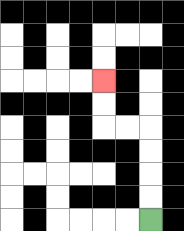{'start': '[6, 9]', 'end': '[4, 3]', 'path_directions': 'U,U,U,U,L,L,U,U', 'path_coordinates': '[[6, 9], [6, 8], [6, 7], [6, 6], [6, 5], [5, 5], [4, 5], [4, 4], [4, 3]]'}